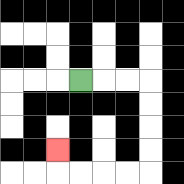{'start': '[3, 3]', 'end': '[2, 6]', 'path_directions': 'R,R,R,D,D,D,D,L,L,L,L,U', 'path_coordinates': '[[3, 3], [4, 3], [5, 3], [6, 3], [6, 4], [6, 5], [6, 6], [6, 7], [5, 7], [4, 7], [3, 7], [2, 7], [2, 6]]'}